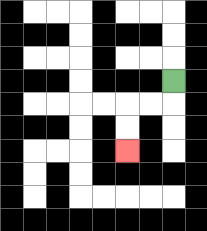{'start': '[7, 3]', 'end': '[5, 6]', 'path_directions': 'D,L,L,D,D', 'path_coordinates': '[[7, 3], [7, 4], [6, 4], [5, 4], [5, 5], [5, 6]]'}